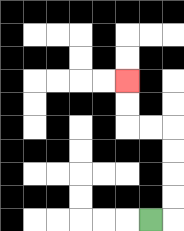{'start': '[6, 9]', 'end': '[5, 3]', 'path_directions': 'R,U,U,U,U,L,L,U,U', 'path_coordinates': '[[6, 9], [7, 9], [7, 8], [7, 7], [7, 6], [7, 5], [6, 5], [5, 5], [5, 4], [5, 3]]'}